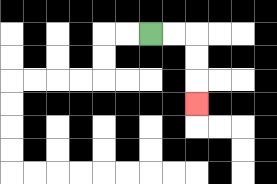{'start': '[6, 1]', 'end': '[8, 4]', 'path_directions': 'R,R,D,D,D', 'path_coordinates': '[[6, 1], [7, 1], [8, 1], [8, 2], [8, 3], [8, 4]]'}